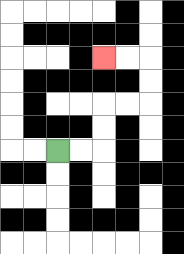{'start': '[2, 6]', 'end': '[4, 2]', 'path_directions': 'R,R,U,U,R,R,U,U,L,L', 'path_coordinates': '[[2, 6], [3, 6], [4, 6], [4, 5], [4, 4], [5, 4], [6, 4], [6, 3], [6, 2], [5, 2], [4, 2]]'}